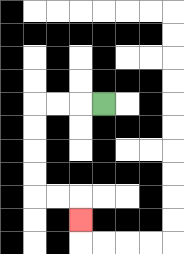{'start': '[4, 4]', 'end': '[3, 9]', 'path_directions': 'L,L,L,D,D,D,D,R,R,D', 'path_coordinates': '[[4, 4], [3, 4], [2, 4], [1, 4], [1, 5], [1, 6], [1, 7], [1, 8], [2, 8], [3, 8], [3, 9]]'}